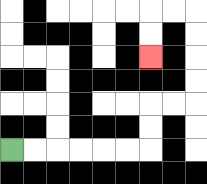{'start': '[0, 6]', 'end': '[6, 2]', 'path_directions': 'R,R,R,R,R,R,U,U,R,R,U,U,U,U,L,L,D,D', 'path_coordinates': '[[0, 6], [1, 6], [2, 6], [3, 6], [4, 6], [5, 6], [6, 6], [6, 5], [6, 4], [7, 4], [8, 4], [8, 3], [8, 2], [8, 1], [8, 0], [7, 0], [6, 0], [6, 1], [6, 2]]'}